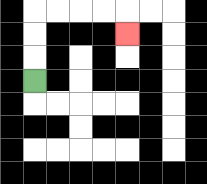{'start': '[1, 3]', 'end': '[5, 1]', 'path_directions': 'U,U,U,R,R,R,R,D', 'path_coordinates': '[[1, 3], [1, 2], [1, 1], [1, 0], [2, 0], [3, 0], [4, 0], [5, 0], [5, 1]]'}